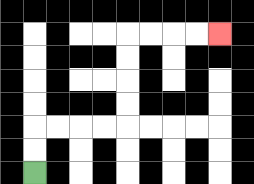{'start': '[1, 7]', 'end': '[9, 1]', 'path_directions': 'U,U,R,R,R,R,U,U,U,U,R,R,R,R', 'path_coordinates': '[[1, 7], [1, 6], [1, 5], [2, 5], [3, 5], [4, 5], [5, 5], [5, 4], [5, 3], [5, 2], [5, 1], [6, 1], [7, 1], [8, 1], [9, 1]]'}